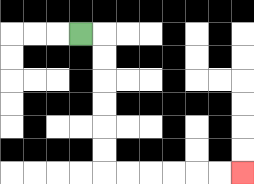{'start': '[3, 1]', 'end': '[10, 7]', 'path_directions': 'R,D,D,D,D,D,D,R,R,R,R,R,R', 'path_coordinates': '[[3, 1], [4, 1], [4, 2], [4, 3], [4, 4], [4, 5], [4, 6], [4, 7], [5, 7], [6, 7], [7, 7], [8, 7], [9, 7], [10, 7]]'}